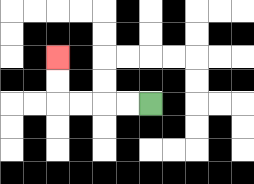{'start': '[6, 4]', 'end': '[2, 2]', 'path_directions': 'L,L,L,L,U,U', 'path_coordinates': '[[6, 4], [5, 4], [4, 4], [3, 4], [2, 4], [2, 3], [2, 2]]'}